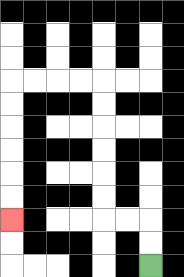{'start': '[6, 11]', 'end': '[0, 9]', 'path_directions': 'U,U,L,L,U,U,U,U,U,U,L,L,L,L,D,D,D,D,D,D', 'path_coordinates': '[[6, 11], [6, 10], [6, 9], [5, 9], [4, 9], [4, 8], [4, 7], [4, 6], [4, 5], [4, 4], [4, 3], [3, 3], [2, 3], [1, 3], [0, 3], [0, 4], [0, 5], [0, 6], [0, 7], [0, 8], [0, 9]]'}